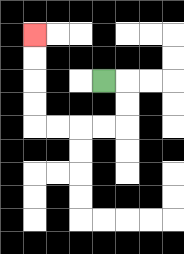{'start': '[4, 3]', 'end': '[1, 1]', 'path_directions': 'R,D,D,L,L,L,L,U,U,U,U', 'path_coordinates': '[[4, 3], [5, 3], [5, 4], [5, 5], [4, 5], [3, 5], [2, 5], [1, 5], [1, 4], [1, 3], [1, 2], [1, 1]]'}